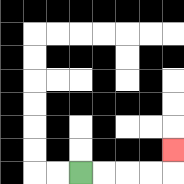{'start': '[3, 7]', 'end': '[7, 6]', 'path_directions': 'R,R,R,R,U', 'path_coordinates': '[[3, 7], [4, 7], [5, 7], [6, 7], [7, 7], [7, 6]]'}